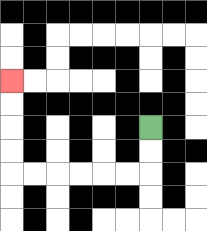{'start': '[6, 5]', 'end': '[0, 3]', 'path_directions': 'D,D,L,L,L,L,L,L,U,U,U,U', 'path_coordinates': '[[6, 5], [6, 6], [6, 7], [5, 7], [4, 7], [3, 7], [2, 7], [1, 7], [0, 7], [0, 6], [0, 5], [0, 4], [0, 3]]'}